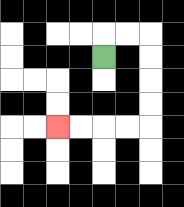{'start': '[4, 2]', 'end': '[2, 5]', 'path_directions': 'U,R,R,D,D,D,D,L,L,L,L', 'path_coordinates': '[[4, 2], [4, 1], [5, 1], [6, 1], [6, 2], [6, 3], [6, 4], [6, 5], [5, 5], [4, 5], [3, 5], [2, 5]]'}